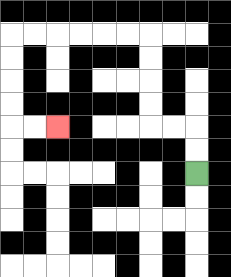{'start': '[8, 7]', 'end': '[2, 5]', 'path_directions': 'U,U,L,L,U,U,U,U,L,L,L,L,L,L,D,D,D,D,R,R', 'path_coordinates': '[[8, 7], [8, 6], [8, 5], [7, 5], [6, 5], [6, 4], [6, 3], [6, 2], [6, 1], [5, 1], [4, 1], [3, 1], [2, 1], [1, 1], [0, 1], [0, 2], [0, 3], [0, 4], [0, 5], [1, 5], [2, 5]]'}